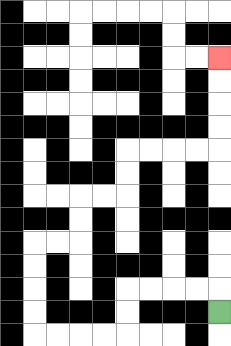{'start': '[9, 13]', 'end': '[9, 2]', 'path_directions': 'U,L,L,L,L,D,D,L,L,L,L,U,U,U,U,R,R,U,U,R,R,U,U,R,R,R,R,U,U,U,U', 'path_coordinates': '[[9, 13], [9, 12], [8, 12], [7, 12], [6, 12], [5, 12], [5, 13], [5, 14], [4, 14], [3, 14], [2, 14], [1, 14], [1, 13], [1, 12], [1, 11], [1, 10], [2, 10], [3, 10], [3, 9], [3, 8], [4, 8], [5, 8], [5, 7], [5, 6], [6, 6], [7, 6], [8, 6], [9, 6], [9, 5], [9, 4], [9, 3], [9, 2]]'}